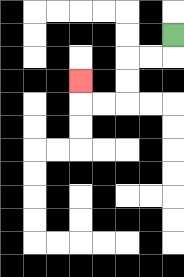{'start': '[7, 1]', 'end': '[3, 3]', 'path_directions': 'D,L,L,D,D,L,L,U', 'path_coordinates': '[[7, 1], [7, 2], [6, 2], [5, 2], [5, 3], [5, 4], [4, 4], [3, 4], [3, 3]]'}